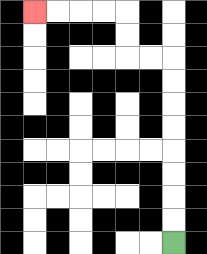{'start': '[7, 10]', 'end': '[1, 0]', 'path_directions': 'U,U,U,U,U,U,U,U,L,L,U,U,L,L,L,L', 'path_coordinates': '[[7, 10], [7, 9], [7, 8], [7, 7], [7, 6], [7, 5], [7, 4], [7, 3], [7, 2], [6, 2], [5, 2], [5, 1], [5, 0], [4, 0], [3, 0], [2, 0], [1, 0]]'}